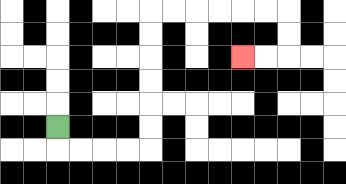{'start': '[2, 5]', 'end': '[10, 2]', 'path_directions': 'D,R,R,R,R,U,U,U,U,U,U,R,R,R,R,R,R,D,D,L,L', 'path_coordinates': '[[2, 5], [2, 6], [3, 6], [4, 6], [5, 6], [6, 6], [6, 5], [6, 4], [6, 3], [6, 2], [6, 1], [6, 0], [7, 0], [8, 0], [9, 0], [10, 0], [11, 0], [12, 0], [12, 1], [12, 2], [11, 2], [10, 2]]'}